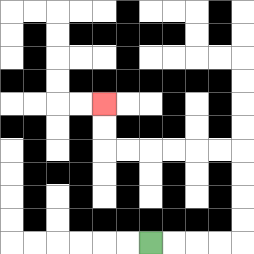{'start': '[6, 10]', 'end': '[4, 4]', 'path_directions': 'R,R,R,R,U,U,U,U,L,L,L,L,L,L,U,U', 'path_coordinates': '[[6, 10], [7, 10], [8, 10], [9, 10], [10, 10], [10, 9], [10, 8], [10, 7], [10, 6], [9, 6], [8, 6], [7, 6], [6, 6], [5, 6], [4, 6], [4, 5], [4, 4]]'}